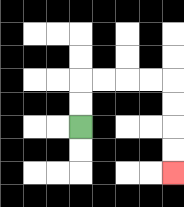{'start': '[3, 5]', 'end': '[7, 7]', 'path_directions': 'U,U,R,R,R,R,D,D,D,D', 'path_coordinates': '[[3, 5], [3, 4], [3, 3], [4, 3], [5, 3], [6, 3], [7, 3], [7, 4], [7, 5], [7, 6], [7, 7]]'}